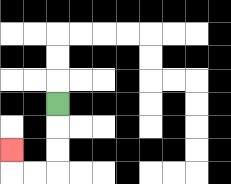{'start': '[2, 4]', 'end': '[0, 6]', 'path_directions': 'D,D,D,L,L,U', 'path_coordinates': '[[2, 4], [2, 5], [2, 6], [2, 7], [1, 7], [0, 7], [0, 6]]'}